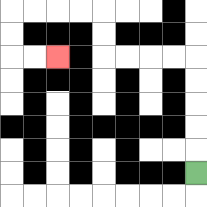{'start': '[8, 7]', 'end': '[2, 2]', 'path_directions': 'U,U,U,U,U,L,L,L,L,U,U,L,L,L,L,D,D,R,R', 'path_coordinates': '[[8, 7], [8, 6], [8, 5], [8, 4], [8, 3], [8, 2], [7, 2], [6, 2], [5, 2], [4, 2], [4, 1], [4, 0], [3, 0], [2, 0], [1, 0], [0, 0], [0, 1], [0, 2], [1, 2], [2, 2]]'}